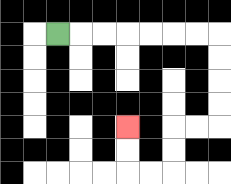{'start': '[2, 1]', 'end': '[5, 5]', 'path_directions': 'R,R,R,R,R,R,R,D,D,D,D,L,L,D,D,L,L,U,U', 'path_coordinates': '[[2, 1], [3, 1], [4, 1], [5, 1], [6, 1], [7, 1], [8, 1], [9, 1], [9, 2], [9, 3], [9, 4], [9, 5], [8, 5], [7, 5], [7, 6], [7, 7], [6, 7], [5, 7], [5, 6], [5, 5]]'}